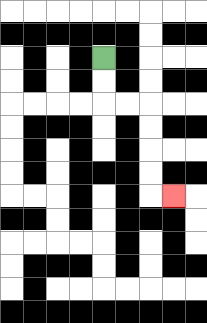{'start': '[4, 2]', 'end': '[7, 8]', 'path_directions': 'D,D,R,R,D,D,D,D,R', 'path_coordinates': '[[4, 2], [4, 3], [4, 4], [5, 4], [6, 4], [6, 5], [6, 6], [6, 7], [6, 8], [7, 8]]'}